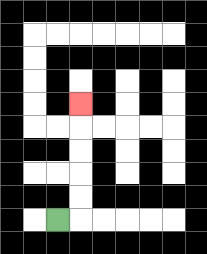{'start': '[2, 9]', 'end': '[3, 4]', 'path_directions': 'R,U,U,U,U,U', 'path_coordinates': '[[2, 9], [3, 9], [3, 8], [3, 7], [3, 6], [3, 5], [3, 4]]'}